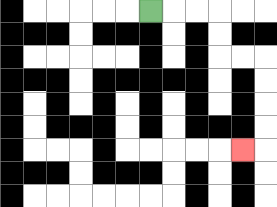{'start': '[6, 0]', 'end': '[10, 6]', 'path_directions': 'R,R,R,D,D,R,R,D,D,D,D,L', 'path_coordinates': '[[6, 0], [7, 0], [8, 0], [9, 0], [9, 1], [9, 2], [10, 2], [11, 2], [11, 3], [11, 4], [11, 5], [11, 6], [10, 6]]'}